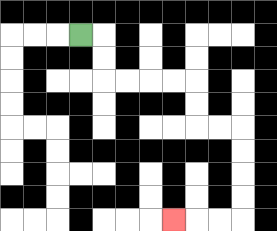{'start': '[3, 1]', 'end': '[7, 9]', 'path_directions': 'R,D,D,R,R,R,R,D,D,R,R,D,D,D,D,L,L,L', 'path_coordinates': '[[3, 1], [4, 1], [4, 2], [4, 3], [5, 3], [6, 3], [7, 3], [8, 3], [8, 4], [8, 5], [9, 5], [10, 5], [10, 6], [10, 7], [10, 8], [10, 9], [9, 9], [8, 9], [7, 9]]'}